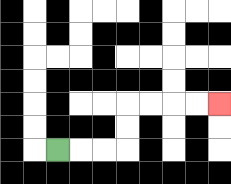{'start': '[2, 6]', 'end': '[9, 4]', 'path_directions': 'R,R,R,U,U,R,R,R,R', 'path_coordinates': '[[2, 6], [3, 6], [4, 6], [5, 6], [5, 5], [5, 4], [6, 4], [7, 4], [8, 4], [9, 4]]'}